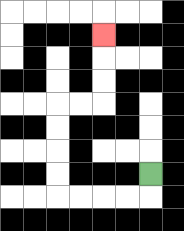{'start': '[6, 7]', 'end': '[4, 1]', 'path_directions': 'D,L,L,L,L,U,U,U,U,R,R,U,U,U', 'path_coordinates': '[[6, 7], [6, 8], [5, 8], [4, 8], [3, 8], [2, 8], [2, 7], [2, 6], [2, 5], [2, 4], [3, 4], [4, 4], [4, 3], [4, 2], [4, 1]]'}